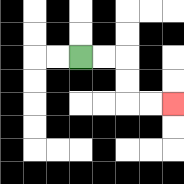{'start': '[3, 2]', 'end': '[7, 4]', 'path_directions': 'R,R,D,D,R,R', 'path_coordinates': '[[3, 2], [4, 2], [5, 2], [5, 3], [5, 4], [6, 4], [7, 4]]'}